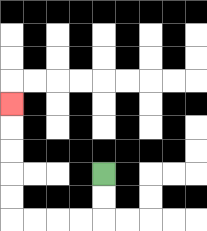{'start': '[4, 7]', 'end': '[0, 4]', 'path_directions': 'D,D,L,L,L,L,U,U,U,U,U', 'path_coordinates': '[[4, 7], [4, 8], [4, 9], [3, 9], [2, 9], [1, 9], [0, 9], [0, 8], [0, 7], [0, 6], [0, 5], [0, 4]]'}